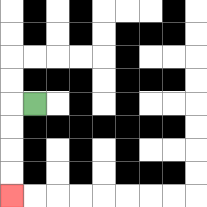{'start': '[1, 4]', 'end': '[0, 8]', 'path_directions': 'L,D,D,D,D', 'path_coordinates': '[[1, 4], [0, 4], [0, 5], [0, 6], [0, 7], [0, 8]]'}